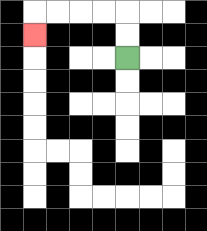{'start': '[5, 2]', 'end': '[1, 1]', 'path_directions': 'U,U,L,L,L,L,D', 'path_coordinates': '[[5, 2], [5, 1], [5, 0], [4, 0], [3, 0], [2, 0], [1, 0], [1, 1]]'}